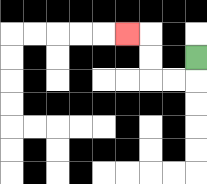{'start': '[8, 2]', 'end': '[5, 1]', 'path_directions': 'D,L,L,U,U,L', 'path_coordinates': '[[8, 2], [8, 3], [7, 3], [6, 3], [6, 2], [6, 1], [5, 1]]'}